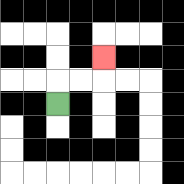{'start': '[2, 4]', 'end': '[4, 2]', 'path_directions': 'U,R,R,U', 'path_coordinates': '[[2, 4], [2, 3], [3, 3], [4, 3], [4, 2]]'}